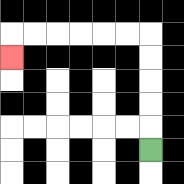{'start': '[6, 6]', 'end': '[0, 2]', 'path_directions': 'U,U,U,U,U,L,L,L,L,L,L,D', 'path_coordinates': '[[6, 6], [6, 5], [6, 4], [6, 3], [6, 2], [6, 1], [5, 1], [4, 1], [3, 1], [2, 1], [1, 1], [0, 1], [0, 2]]'}